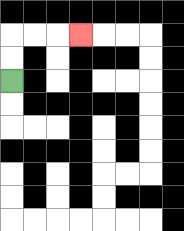{'start': '[0, 3]', 'end': '[3, 1]', 'path_directions': 'U,U,R,R,R', 'path_coordinates': '[[0, 3], [0, 2], [0, 1], [1, 1], [2, 1], [3, 1]]'}